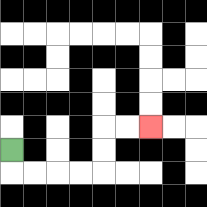{'start': '[0, 6]', 'end': '[6, 5]', 'path_directions': 'D,R,R,R,R,U,U,R,R', 'path_coordinates': '[[0, 6], [0, 7], [1, 7], [2, 7], [3, 7], [4, 7], [4, 6], [4, 5], [5, 5], [6, 5]]'}